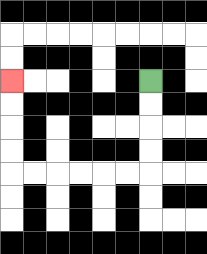{'start': '[6, 3]', 'end': '[0, 3]', 'path_directions': 'D,D,D,D,L,L,L,L,L,L,U,U,U,U', 'path_coordinates': '[[6, 3], [6, 4], [6, 5], [6, 6], [6, 7], [5, 7], [4, 7], [3, 7], [2, 7], [1, 7], [0, 7], [0, 6], [0, 5], [0, 4], [0, 3]]'}